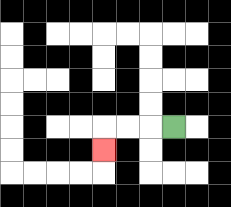{'start': '[7, 5]', 'end': '[4, 6]', 'path_directions': 'L,L,L,D', 'path_coordinates': '[[7, 5], [6, 5], [5, 5], [4, 5], [4, 6]]'}